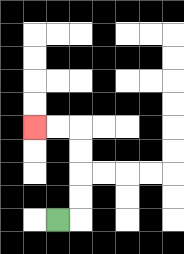{'start': '[2, 9]', 'end': '[1, 5]', 'path_directions': 'R,U,U,U,U,L,L', 'path_coordinates': '[[2, 9], [3, 9], [3, 8], [3, 7], [3, 6], [3, 5], [2, 5], [1, 5]]'}